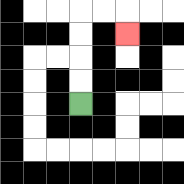{'start': '[3, 4]', 'end': '[5, 1]', 'path_directions': 'U,U,U,U,R,R,D', 'path_coordinates': '[[3, 4], [3, 3], [3, 2], [3, 1], [3, 0], [4, 0], [5, 0], [5, 1]]'}